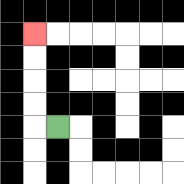{'start': '[2, 5]', 'end': '[1, 1]', 'path_directions': 'L,U,U,U,U', 'path_coordinates': '[[2, 5], [1, 5], [1, 4], [1, 3], [1, 2], [1, 1]]'}